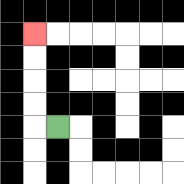{'start': '[2, 5]', 'end': '[1, 1]', 'path_directions': 'L,U,U,U,U', 'path_coordinates': '[[2, 5], [1, 5], [1, 4], [1, 3], [1, 2], [1, 1]]'}